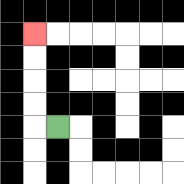{'start': '[2, 5]', 'end': '[1, 1]', 'path_directions': 'L,U,U,U,U', 'path_coordinates': '[[2, 5], [1, 5], [1, 4], [1, 3], [1, 2], [1, 1]]'}